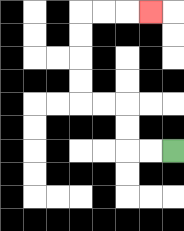{'start': '[7, 6]', 'end': '[6, 0]', 'path_directions': 'L,L,U,U,L,L,U,U,U,U,R,R,R', 'path_coordinates': '[[7, 6], [6, 6], [5, 6], [5, 5], [5, 4], [4, 4], [3, 4], [3, 3], [3, 2], [3, 1], [3, 0], [4, 0], [5, 0], [6, 0]]'}